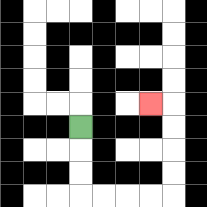{'start': '[3, 5]', 'end': '[6, 4]', 'path_directions': 'D,D,D,R,R,R,R,U,U,U,U,L', 'path_coordinates': '[[3, 5], [3, 6], [3, 7], [3, 8], [4, 8], [5, 8], [6, 8], [7, 8], [7, 7], [7, 6], [7, 5], [7, 4], [6, 4]]'}